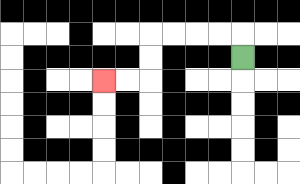{'start': '[10, 2]', 'end': '[4, 3]', 'path_directions': 'U,L,L,L,L,D,D,L,L', 'path_coordinates': '[[10, 2], [10, 1], [9, 1], [8, 1], [7, 1], [6, 1], [6, 2], [6, 3], [5, 3], [4, 3]]'}